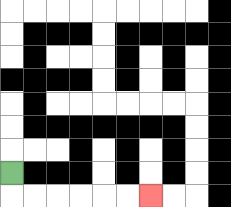{'start': '[0, 7]', 'end': '[6, 8]', 'path_directions': 'D,R,R,R,R,R,R', 'path_coordinates': '[[0, 7], [0, 8], [1, 8], [2, 8], [3, 8], [4, 8], [5, 8], [6, 8]]'}